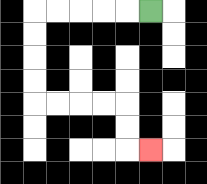{'start': '[6, 0]', 'end': '[6, 6]', 'path_directions': 'L,L,L,L,L,D,D,D,D,R,R,R,R,D,D,R', 'path_coordinates': '[[6, 0], [5, 0], [4, 0], [3, 0], [2, 0], [1, 0], [1, 1], [1, 2], [1, 3], [1, 4], [2, 4], [3, 4], [4, 4], [5, 4], [5, 5], [5, 6], [6, 6]]'}